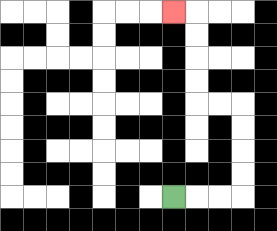{'start': '[7, 8]', 'end': '[7, 0]', 'path_directions': 'R,R,R,U,U,U,U,L,L,U,U,U,U,L', 'path_coordinates': '[[7, 8], [8, 8], [9, 8], [10, 8], [10, 7], [10, 6], [10, 5], [10, 4], [9, 4], [8, 4], [8, 3], [8, 2], [8, 1], [8, 0], [7, 0]]'}